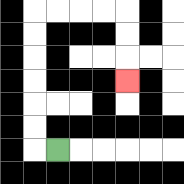{'start': '[2, 6]', 'end': '[5, 3]', 'path_directions': 'L,U,U,U,U,U,U,R,R,R,R,D,D,D', 'path_coordinates': '[[2, 6], [1, 6], [1, 5], [1, 4], [1, 3], [1, 2], [1, 1], [1, 0], [2, 0], [3, 0], [4, 0], [5, 0], [5, 1], [5, 2], [5, 3]]'}